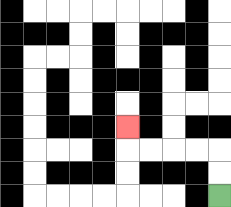{'start': '[9, 8]', 'end': '[5, 5]', 'path_directions': 'U,U,L,L,L,L,U', 'path_coordinates': '[[9, 8], [9, 7], [9, 6], [8, 6], [7, 6], [6, 6], [5, 6], [5, 5]]'}